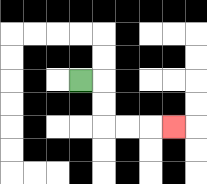{'start': '[3, 3]', 'end': '[7, 5]', 'path_directions': 'R,D,D,R,R,R', 'path_coordinates': '[[3, 3], [4, 3], [4, 4], [4, 5], [5, 5], [6, 5], [7, 5]]'}